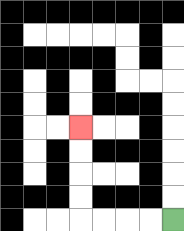{'start': '[7, 9]', 'end': '[3, 5]', 'path_directions': 'L,L,L,L,U,U,U,U', 'path_coordinates': '[[7, 9], [6, 9], [5, 9], [4, 9], [3, 9], [3, 8], [3, 7], [3, 6], [3, 5]]'}